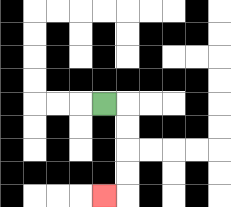{'start': '[4, 4]', 'end': '[4, 8]', 'path_directions': 'R,D,D,D,D,L', 'path_coordinates': '[[4, 4], [5, 4], [5, 5], [5, 6], [5, 7], [5, 8], [4, 8]]'}